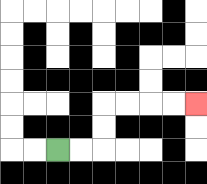{'start': '[2, 6]', 'end': '[8, 4]', 'path_directions': 'R,R,U,U,R,R,R,R', 'path_coordinates': '[[2, 6], [3, 6], [4, 6], [4, 5], [4, 4], [5, 4], [6, 4], [7, 4], [8, 4]]'}